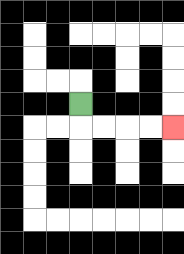{'start': '[3, 4]', 'end': '[7, 5]', 'path_directions': 'D,R,R,R,R', 'path_coordinates': '[[3, 4], [3, 5], [4, 5], [5, 5], [6, 5], [7, 5]]'}